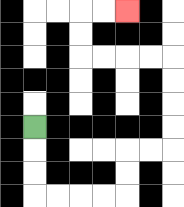{'start': '[1, 5]', 'end': '[5, 0]', 'path_directions': 'D,D,D,R,R,R,R,U,U,R,R,U,U,U,U,L,L,L,L,U,U,R,R', 'path_coordinates': '[[1, 5], [1, 6], [1, 7], [1, 8], [2, 8], [3, 8], [4, 8], [5, 8], [5, 7], [5, 6], [6, 6], [7, 6], [7, 5], [7, 4], [7, 3], [7, 2], [6, 2], [5, 2], [4, 2], [3, 2], [3, 1], [3, 0], [4, 0], [5, 0]]'}